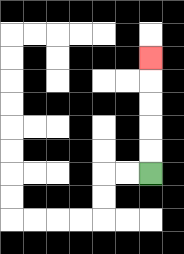{'start': '[6, 7]', 'end': '[6, 2]', 'path_directions': 'U,U,U,U,U', 'path_coordinates': '[[6, 7], [6, 6], [6, 5], [6, 4], [6, 3], [6, 2]]'}